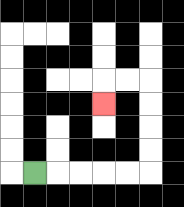{'start': '[1, 7]', 'end': '[4, 4]', 'path_directions': 'R,R,R,R,R,U,U,U,U,L,L,D', 'path_coordinates': '[[1, 7], [2, 7], [3, 7], [4, 7], [5, 7], [6, 7], [6, 6], [6, 5], [6, 4], [6, 3], [5, 3], [4, 3], [4, 4]]'}